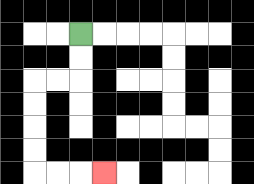{'start': '[3, 1]', 'end': '[4, 7]', 'path_directions': 'D,D,L,L,D,D,D,D,R,R,R', 'path_coordinates': '[[3, 1], [3, 2], [3, 3], [2, 3], [1, 3], [1, 4], [1, 5], [1, 6], [1, 7], [2, 7], [3, 7], [4, 7]]'}